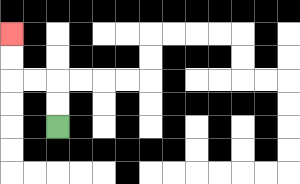{'start': '[2, 5]', 'end': '[0, 1]', 'path_directions': 'U,U,L,L,U,U', 'path_coordinates': '[[2, 5], [2, 4], [2, 3], [1, 3], [0, 3], [0, 2], [0, 1]]'}